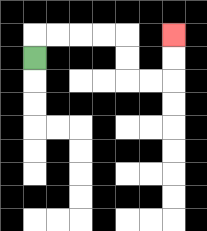{'start': '[1, 2]', 'end': '[7, 1]', 'path_directions': 'U,R,R,R,R,D,D,R,R,U,U', 'path_coordinates': '[[1, 2], [1, 1], [2, 1], [3, 1], [4, 1], [5, 1], [5, 2], [5, 3], [6, 3], [7, 3], [7, 2], [7, 1]]'}